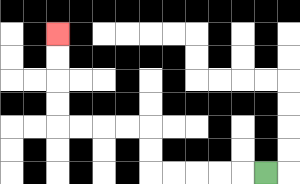{'start': '[11, 7]', 'end': '[2, 1]', 'path_directions': 'L,L,L,L,L,U,U,L,L,L,L,U,U,U,U', 'path_coordinates': '[[11, 7], [10, 7], [9, 7], [8, 7], [7, 7], [6, 7], [6, 6], [6, 5], [5, 5], [4, 5], [3, 5], [2, 5], [2, 4], [2, 3], [2, 2], [2, 1]]'}